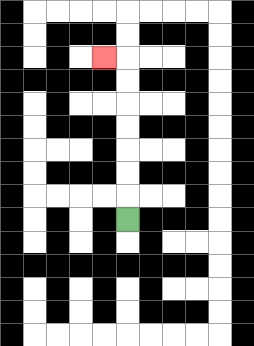{'start': '[5, 9]', 'end': '[4, 2]', 'path_directions': 'U,U,U,U,U,U,U,L', 'path_coordinates': '[[5, 9], [5, 8], [5, 7], [5, 6], [5, 5], [5, 4], [5, 3], [5, 2], [4, 2]]'}